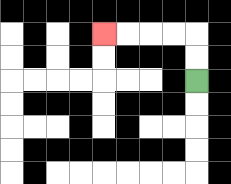{'start': '[8, 3]', 'end': '[4, 1]', 'path_directions': 'U,U,L,L,L,L', 'path_coordinates': '[[8, 3], [8, 2], [8, 1], [7, 1], [6, 1], [5, 1], [4, 1]]'}